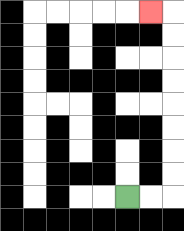{'start': '[5, 8]', 'end': '[6, 0]', 'path_directions': 'R,R,U,U,U,U,U,U,U,U,L', 'path_coordinates': '[[5, 8], [6, 8], [7, 8], [7, 7], [7, 6], [7, 5], [7, 4], [7, 3], [7, 2], [7, 1], [7, 0], [6, 0]]'}